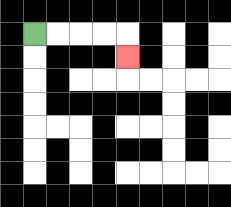{'start': '[1, 1]', 'end': '[5, 2]', 'path_directions': 'R,R,R,R,D', 'path_coordinates': '[[1, 1], [2, 1], [3, 1], [4, 1], [5, 1], [5, 2]]'}